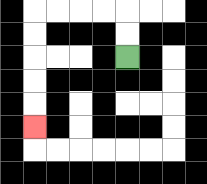{'start': '[5, 2]', 'end': '[1, 5]', 'path_directions': 'U,U,L,L,L,L,D,D,D,D,D', 'path_coordinates': '[[5, 2], [5, 1], [5, 0], [4, 0], [3, 0], [2, 0], [1, 0], [1, 1], [1, 2], [1, 3], [1, 4], [1, 5]]'}